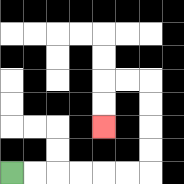{'start': '[0, 7]', 'end': '[4, 5]', 'path_directions': 'R,R,R,R,R,R,U,U,U,U,L,L,D,D', 'path_coordinates': '[[0, 7], [1, 7], [2, 7], [3, 7], [4, 7], [5, 7], [6, 7], [6, 6], [6, 5], [6, 4], [6, 3], [5, 3], [4, 3], [4, 4], [4, 5]]'}